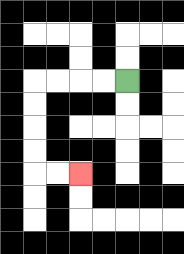{'start': '[5, 3]', 'end': '[3, 7]', 'path_directions': 'L,L,L,L,D,D,D,D,R,R', 'path_coordinates': '[[5, 3], [4, 3], [3, 3], [2, 3], [1, 3], [1, 4], [1, 5], [1, 6], [1, 7], [2, 7], [3, 7]]'}